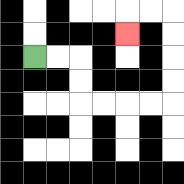{'start': '[1, 2]', 'end': '[5, 1]', 'path_directions': 'R,R,D,D,R,R,R,R,U,U,U,U,L,L,D', 'path_coordinates': '[[1, 2], [2, 2], [3, 2], [3, 3], [3, 4], [4, 4], [5, 4], [6, 4], [7, 4], [7, 3], [7, 2], [7, 1], [7, 0], [6, 0], [5, 0], [5, 1]]'}